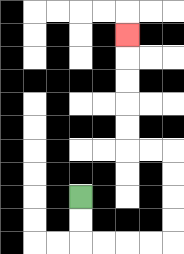{'start': '[3, 8]', 'end': '[5, 1]', 'path_directions': 'D,D,R,R,R,R,U,U,U,U,L,L,U,U,U,U,U', 'path_coordinates': '[[3, 8], [3, 9], [3, 10], [4, 10], [5, 10], [6, 10], [7, 10], [7, 9], [7, 8], [7, 7], [7, 6], [6, 6], [5, 6], [5, 5], [5, 4], [5, 3], [5, 2], [5, 1]]'}